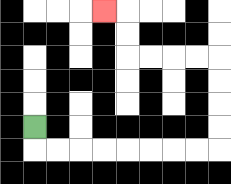{'start': '[1, 5]', 'end': '[4, 0]', 'path_directions': 'D,R,R,R,R,R,R,R,R,U,U,U,U,L,L,L,L,U,U,L', 'path_coordinates': '[[1, 5], [1, 6], [2, 6], [3, 6], [4, 6], [5, 6], [6, 6], [7, 6], [8, 6], [9, 6], [9, 5], [9, 4], [9, 3], [9, 2], [8, 2], [7, 2], [6, 2], [5, 2], [5, 1], [5, 0], [4, 0]]'}